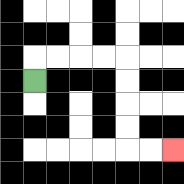{'start': '[1, 3]', 'end': '[7, 6]', 'path_directions': 'U,R,R,R,R,D,D,D,D,R,R', 'path_coordinates': '[[1, 3], [1, 2], [2, 2], [3, 2], [4, 2], [5, 2], [5, 3], [5, 4], [5, 5], [5, 6], [6, 6], [7, 6]]'}